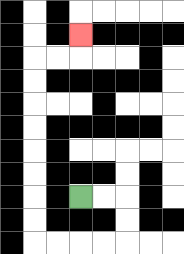{'start': '[3, 8]', 'end': '[3, 1]', 'path_directions': 'R,R,D,D,L,L,L,L,U,U,U,U,U,U,U,U,R,R,U', 'path_coordinates': '[[3, 8], [4, 8], [5, 8], [5, 9], [5, 10], [4, 10], [3, 10], [2, 10], [1, 10], [1, 9], [1, 8], [1, 7], [1, 6], [1, 5], [1, 4], [1, 3], [1, 2], [2, 2], [3, 2], [3, 1]]'}